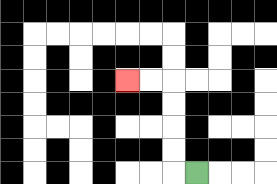{'start': '[8, 7]', 'end': '[5, 3]', 'path_directions': 'L,U,U,U,U,L,L', 'path_coordinates': '[[8, 7], [7, 7], [7, 6], [7, 5], [7, 4], [7, 3], [6, 3], [5, 3]]'}